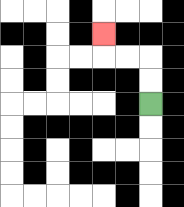{'start': '[6, 4]', 'end': '[4, 1]', 'path_directions': 'U,U,L,L,U', 'path_coordinates': '[[6, 4], [6, 3], [6, 2], [5, 2], [4, 2], [4, 1]]'}